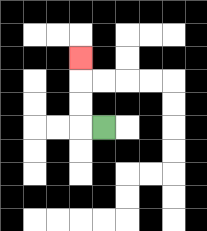{'start': '[4, 5]', 'end': '[3, 2]', 'path_directions': 'L,U,U,U', 'path_coordinates': '[[4, 5], [3, 5], [3, 4], [3, 3], [3, 2]]'}